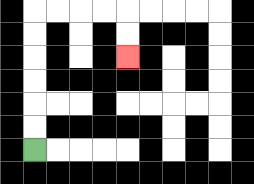{'start': '[1, 6]', 'end': '[5, 2]', 'path_directions': 'U,U,U,U,U,U,R,R,R,R,D,D', 'path_coordinates': '[[1, 6], [1, 5], [1, 4], [1, 3], [1, 2], [1, 1], [1, 0], [2, 0], [3, 0], [4, 0], [5, 0], [5, 1], [5, 2]]'}